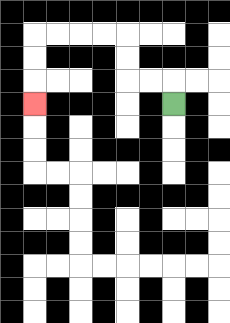{'start': '[7, 4]', 'end': '[1, 4]', 'path_directions': 'U,L,L,U,U,L,L,L,L,D,D,D', 'path_coordinates': '[[7, 4], [7, 3], [6, 3], [5, 3], [5, 2], [5, 1], [4, 1], [3, 1], [2, 1], [1, 1], [1, 2], [1, 3], [1, 4]]'}